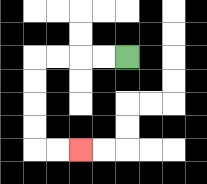{'start': '[5, 2]', 'end': '[3, 6]', 'path_directions': 'L,L,L,L,D,D,D,D,R,R', 'path_coordinates': '[[5, 2], [4, 2], [3, 2], [2, 2], [1, 2], [1, 3], [1, 4], [1, 5], [1, 6], [2, 6], [3, 6]]'}